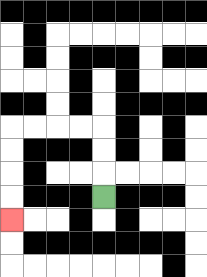{'start': '[4, 8]', 'end': '[0, 9]', 'path_directions': 'U,U,U,L,L,L,L,D,D,D,D', 'path_coordinates': '[[4, 8], [4, 7], [4, 6], [4, 5], [3, 5], [2, 5], [1, 5], [0, 5], [0, 6], [0, 7], [0, 8], [0, 9]]'}